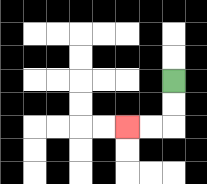{'start': '[7, 3]', 'end': '[5, 5]', 'path_directions': 'D,D,L,L', 'path_coordinates': '[[7, 3], [7, 4], [7, 5], [6, 5], [5, 5]]'}